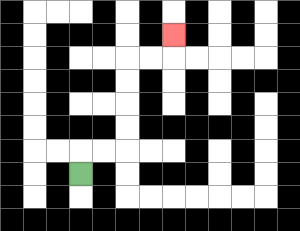{'start': '[3, 7]', 'end': '[7, 1]', 'path_directions': 'U,R,R,U,U,U,U,R,R,U', 'path_coordinates': '[[3, 7], [3, 6], [4, 6], [5, 6], [5, 5], [5, 4], [5, 3], [5, 2], [6, 2], [7, 2], [7, 1]]'}